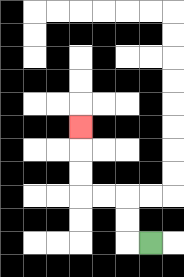{'start': '[6, 10]', 'end': '[3, 5]', 'path_directions': 'L,U,U,L,L,U,U,U', 'path_coordinates': '[[6, 10], [5, 10], [5, 9], [5, 8], [4, 8], [3, 8], [3, 7], [3, 6], [3, 5]]'}